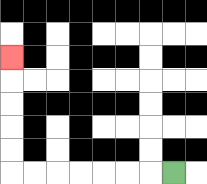{'start': '[7, 7]', 'end': '[0, 2]', 'path_directions': 'L,L,L,L,L,L,L,U,U,U,U,U', 'path_coordinates': '[[7, 7], [6, 7], [5, 7], [4, 7], [3, 7], [2, 7], [1, 7], [0, 7], [0, 6], [0, 5], [0, 4], [0, 3], [0, 2]]'}